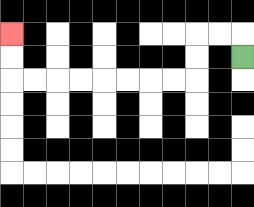{'start': '[10, 2]', 'end': '[0, 1]', 'path_directions': 'U,L,L,D,D,L,L,L,L,L,L,L,L,U,U', 'path_coordinates': '[[10, 2], [10, 1], [9, 1], [8, 1], [8, 2], [8, 3], [7, 3], [6, 3], [5, 3], [4, 3], [3, 3], [2, 3], [1, 3], [0, 3], [0, 2], [0, 1]]'}